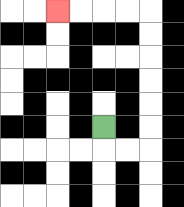{'start': '[4, 5]', 'end': '[2, 0]', 'path_directions': 'D,R,R,U,U,U,U,U,U,L,L,L,L', 'path_coordinates': '[[4, 5], [4, 6], [5, 6], [6, 6], [6, 5], [6, 4], [6, 3], [6, 2], [6, 1], [6, 0], [5, 0], [4, 0], [3, 0], [2, 0]]'}